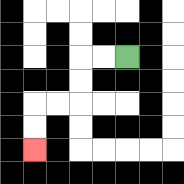{'start': '[5, 2]', 'end': '[1, 6]', 'path_directions': 'L,L,D,D,L,L,D,D', 'path_coordinates': '[[5, 2], [4, 2], [3, 2], [3, 3], [3, 4], [2, 4], [1, 4], [1, 5], [1, 6]]'}